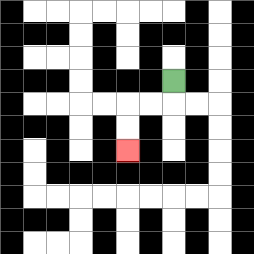{'start': '[7, 3]', 'end': '[5, 6]', 'path_directions': 'D,L,L,D,D', 'path_coordinates': '[[7, 3], [7, 4], [6, 4], [5, 4], [5, 5], [5, 6]]'}